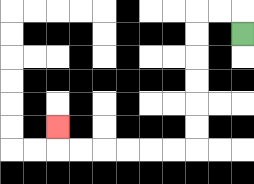{'start': '[10, 1]', 'end': '[2, 5]', 'path_directions': 'U,L,L,D,D,D,D,D,D,L,L,L,L,L,L,U', 'path_coordinates': '[[10, 1], [10, 0], [9, 0], [8, 0], [8, 1], [8, 2], [8, 3], [8, 4], [8, 5], [8, 6], [7, 6], [6, 6], [5, 6], [4, 6], [3, 6], [2, 6], [2, 5]]'}